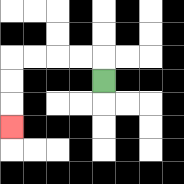{'start': '[4, 3]', 'end': '[0, 5]', 'path_directions': 'U,L,L,L,L,D,D,D', 'path_coordinates': '[[4, 3], [4, 2], [3, 2], [2, 2], [1, 2], [0, 2], [0, 3], [0, 4], [0, 5]]'}